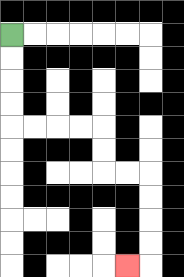{'start': '[0, 1]', 'end': '[5, 11]', 'path_directions': 'D,D,D,D,R,R,R,R,D,D,R,R,D,D,D,D,L', 'path_coordinates': '[[0, 1], [0, 2], [0, 3], [0, 4], [0, 5], [1, 5], [2, 5], [3, 5], [4, 5], [4, 6], [4, 7], [5, 7], [6, 7], [6, 8], [6, 9], [6, 10], [6, 11], [5, 11]]'}